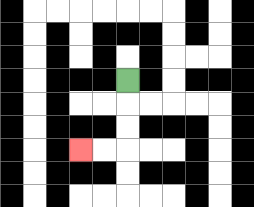{'start': '[5, 3]', 'end': '[3, 6]', 'path_directions': 'D,D,D,L,L', 'path_coordinates': '[[5, 3], [5, 4], [5, 5], [5, 6], [4, 6], [3, 6]]'}